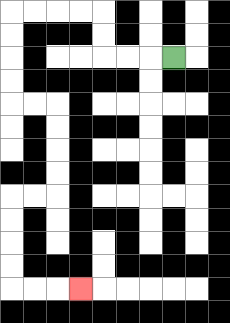{'start': '[7, 2]', 'end': '[3, 12]', 'path_directions': 'L,L,L,U,U,L,L,L,L,D,D,D,D,R,R,D,D,D,D,L,L,D,D,D,D,R,R,R', 'path_coordinates': '[[7, 2], [6, 2], [5, 2], [4, 2], [4, 1], [4, 0], [3, 0], [2, 0], [1, 0], [0, 0], [0, 1], [0, 2], [0, 3], [0, 4], [1, 4], [2, 4], [2, 5], [2, 6], [2, 7], [2, 8], [1, 8], [0, 8], [0, 9], [0, 10], [0, 11], [0, 12], [1, 12], [2, 12], [3, 12]]'}